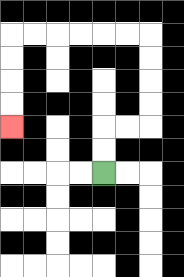{'start': '[4, 7]', 'end': '[0, 5]', 'path_directions': 'U,U,R,R,U,U,U,U,L,L,L,L,L,L,D,D,D,D', 'path_coordinates': '[[4, 7], [4, 6], [4, 5], [5, 5], [6, 5], [6, 4], [6, 3], [6, 2], [6, 1], [5, 1], [4, 1], [3, 1], [2, 1], [1, 1], [0, 1], [0, 2], [0, 3], [0, 4], [0, 5]]'}